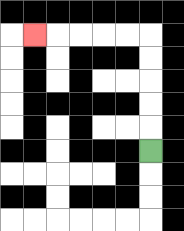{'start': '[6, 6]', 'end': '[1, 1]', 'path_directions': 'U,U,U,U,U,L,L,L,L,L', 'path_coordinates': '[[6, 6], [6, 5], [6, 4], [6, 3], [6, 2], [6, 1], [5, 1], [4, 1], [3, 1], [2, 1], [1, 1]]'}